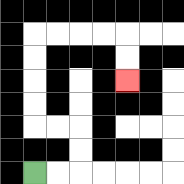{'start': '[1, 7]', 'end': '[5, 3]', 'path_directions': 'R,R,U,U,L,L,U,U,U,U,R,R,R,R,D,D', 'path_coordinates': '[[1, 7], [2, 7], [3, 7], [3, 6], [3, 5], [2, 5], [1, 5], [1, 4], [1, 3], [1, 2], [1, 1], [2, 1], [3, 1], [4, 1], [5, 1], [5, 2], [5, 3]]'}